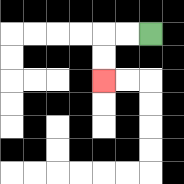{'start': '[6, 1]', 'end': '[4, 3]', 'path_directions': 'L,L,D,D', 'path_coordinates': '[[6, 1], [5, 1], [4, 1], [4, 2], [4, 3]]'}